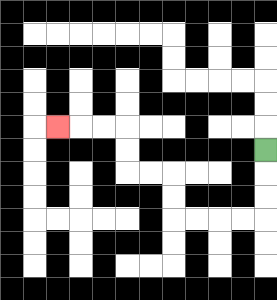{'start': '[11, 6]', 'end': '[2, 5]', 'path_directions': 'D,D,D,L,L,L,L,U,U,L,L,U,U,L,L,L', 'path_coordinates': '[[11, 6], [11, 7], [11, 8], [11, 9], [10, 9], [9, 9], [8, 9], [7, 9], [7, 8], [7, 7], [6, 7], [5, 7], [5, 6], [5, 5], [4, 5], [3, 5], [2, 5]]'}